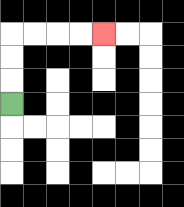{'start': '[0, 4]', 'end': '[4, 1]', 'path_directions': 'U,U,U,R,R,R,R', 'path_coordinates': '[[0, 4], [0, 3], [0, 2], [0, 1], [1, 1], [2, 1], [3, 1], [4, 1]]'}